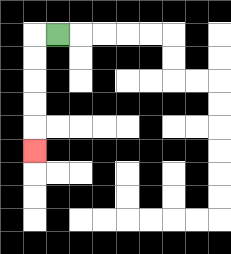{'start': '[2, 1]', 'end': '[1, 6]', 'path_directions': 'L,D,D,D,D,D', 'path_coordinates': '[[2, 1], [1, 1], [1, 2], [1, 3], [1, 4], [1, 5], [1, 6]]'}